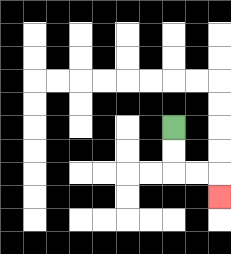{'start': '[7, 5]', 'end': '[9, 8]', 'path_directions': 'D,D,R,R,D', 'path_coordinates': '[[7, 5], [7, 6], [7, 7], [8, 7], [9, 7], [9, 8]]'}